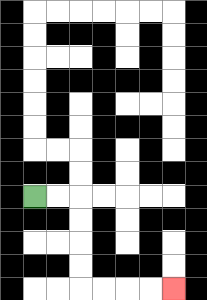{'start': '[1, 8]', 'end': '[7, 12]', 'path_directions': 'R,R,D,D,D,D,R,R,R,R', 'path_coordinates': '[[1, 8], [2, 8], [3, 8], [3, 9], [3, 10], [3, 11], [3, 12], [4, 12], [5, 12], [6, 12], [7, 12]]'}